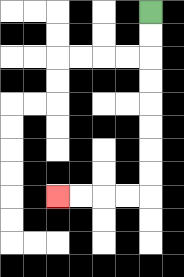{'start': '[6, 0]', 'end': '[2, 8]', 'path_directions': 'D,D,D,D,D,D,D,D,L,L,L,L', 'path_coordinates': '[[6, 0], [6, 1], [6, 2], [6, 3], [6, 4], [6, 5], [6, 6], [6, 7], [6, 8], [5, 8], [4, 8], [3, 8], [2, 8]]'}